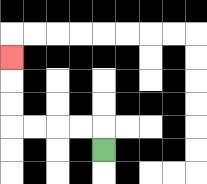{'start': '[4, 6]', 'end': '[0, 2]', 'path_directions': 'U,L,L,L,L,U,U,U', 'path_coordinates': '[[4, 6], [4, 5], [3, 5], [2, 5], [1, 5], [0, 5], [0, 4], [0, 3], [0, 2]]'}